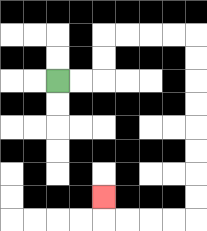{'start': '[2, 3]', 'end': '[4, 8]', 'path_directions': 'R,R,U,U,R,R,R,R,D,D,D,D,D,D,D,D,L,L,L,L,U', 'path_coordinates': '[[2, 3], [3, 3], [4, 3], [4, 2], [4, 1], [5, 1], [6, 1], [7, 1], [8, 1], [8, 2], [8, 3], [8, 4], [8, 5], [8, 6], [8, 7], [8, 8], [8, 9], [7, 9], [6, 9], [5, 9], [4, 9], [4, 8]]'}